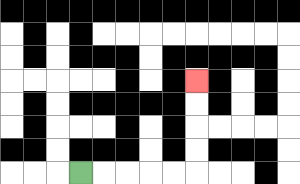{'start': '[3, 7]', 'end': '[8, 3]', 'path_directions': 'R,R,R,R,R,U,U,U,U', 'path_coordinates': '[[3, 7], [4, 7], [5, 7], [6, 7], [7, 7], [8, 7], [8, 6], [8, 5], [8, 4], [8, 3]]'}